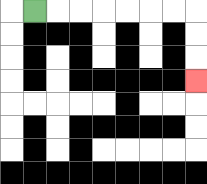{'start': '[1, 0]', 'end': '[8, 3]', 'path_directions': 'R,R,R,R,R,R,R,D,D,D', 'path_coordinates': '[[1, 0], [2, 0], [3, 0], [4, 0], [5, 0], [6, 0], [7, 0], [8, 0], [8, 1], [8, 2], [8, 3]]'}